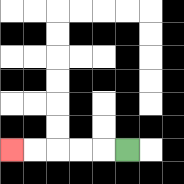{'start': '[5, 6]', 'end': '[0, 6]', 'path_directions': 'L,L,L,L,L', 'path_coordinates': '[[5, 6], [4, 6], [3, 6], [2, 6], [1, 6], [0, 6]]'}